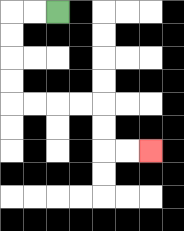{'start': '[2, 0]', 'end': '[6, 6]', 'path_directions': 'L,L,D,D,D,D,R,R,R,R,D,D,R,R', 'path_coordinates': '[[2, 0], [1, 0], [0, 0], [0, 1], [0, 2], [0, 3], [0, 4], [1, 4], [2, 4], [3, 4], [4, 4], [4, 5], [4, 6], [5, 6], [6, 6]]'}